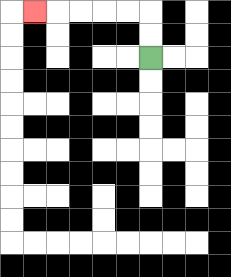{'start': '[6, 2]', 'end': '[1, 0]', 'path_directions': 'U,U,L,L,L,L,L', 'path_coordinates': '[[6, 2], [6, 1], [6, 0], [5, 0], [4, 0], [3, 0], [2, 0], [1, 0]]'}